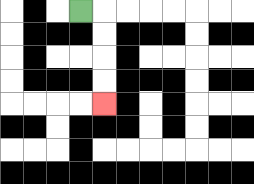{'start': '[3, 0]', 'end': '[4, 4]', 'path_directions': 'R,D,D,D,D', 'path_coordinates': '[[3, 0], [4, 0], [4, 1], [4, 2], [4, 3], [4, 4]]'}